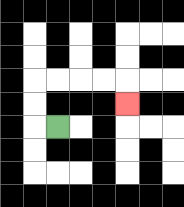{'start': '[2, 5]', 'end': '[5, 4]', 'path_directions': 'L,U,U,R,R,R,R,D', 'path_coordinates': '[[2, 5], [1, 5], [1, 4], [1, 3], [2, 3], [3, 3], [4, 3], [5, 3], [5, 4]]'}